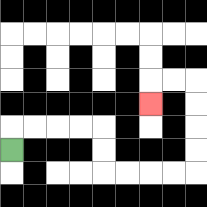{'start': '[0, 6]', 'end': '[6, 4]', 'path_directions': 'U,R,R,R,R,D,D,R,R,R,R,U,U,U,U,L,L,D', 'path_coordinates': '[[0, 6], [0, 5], [1, 5], [2, 5], [3, 5], [4, 5], [4, 6], [4, 7], [5, 7], [6, 7], [7, 7], [8, 7], [8, 6], [8, 5], [8, 4], [8, 3], [7, 3], [6, 3], [6, 4]]'}